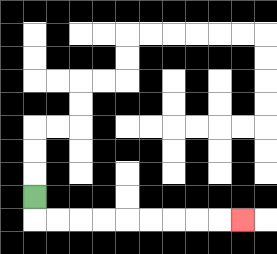{'start': '[1, 8]', 'end': '[10, 9]', 'path_directions': 'D,R,R,R,R,R,R,R,R,R', 'path_coordinates': '[[1, 8], [1, 9], [2, 9], [3, 9], [4, 9], [5, 9], [6, 9], [7, 9], [8, 9], [9, 9], [10, 9]]'}